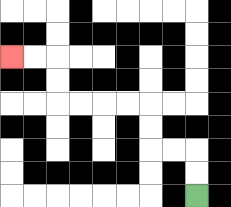{'start': '[8, 8]', 'end': '[0, 2]', 'path_directions': 'U,U,L,L,U,U,L,L,L,L,U,U,L,L', 'path_coordinates': '[[8, 8], [8, 7], [8, 6], [7, 6], [6, 6], [6, 5], [6, 4], [5, 4], [4, 4], [3, 4], [2, 4], [2, 3], [2, 2], [1, 2], [0, 2]]'}